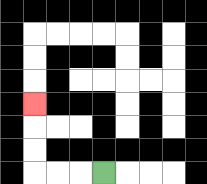{'start': '[4, 7]', 'end': '[1, 4]', 'path_directions': 'L,L,L,U,U,U', 'path_coordinates': '[[4, 7], [3, 7], [2, 7], [1, 7], [1, 6], [1, 5], [1, 4]]'}